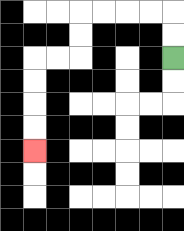{'start': '[7, 2]', 'end': '[1, 6]', 'path_directions': 'U,U,L,L,L,L,D,D,L,L,D,D,D,D', 'path_coordinates': '[[7, 2], [7, 1], [7, 0], [6, 0], [5, 0], [4, 0], [3, 0], [3, 1], [3, 2], [2, 2], [1, 2], [1, 3], [1, 4], [1, 5], [1, 6]]'}